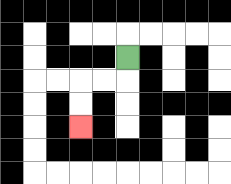{'start': '[5, 2]', 'end': '[3, 5]', 'path_directions': 'D,L,L,D,D', 'path_coordinates': '[[5, 2], [5, 3], [4, 3], [3, 3], [3, 4], [3, 5]]'}